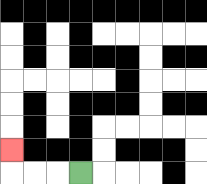{'start': '[3, 7]', 'end': '[0, 6]', 'path_directions': 'L,L,L,U', 'path_coordinates': '[[3, 7], [2, 7], [1, 7], [0, 7], [0, 6]]'}